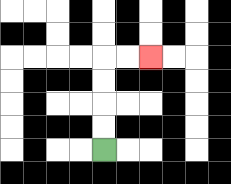{'start': '[4, 6]', 'end': '[6, 2]', 'path_directions': 'U,U,U,U,R,R', 'path_coordinates': '[[4, 6], [4, 5], [4, 4], [4, 3], [4, 2], [5, 2], [6, 2]]'}